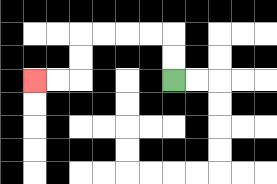{'start': '[7, 3]', 'end': '[1, 3]', 'path_directions': 'U,U,L,L,L,L,D,D,L,L', 'path_coordinates': '[[7, 3], [7, 2], [7, 1], [6, 1], [5, 1], [4, 1], [3, 1], [3, 2], [3, 3], [2, 3], [1, 3]]'}